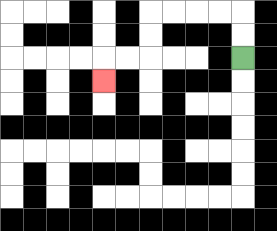{'start': '[10, 2]', 'end': '[4, 3]', 'path_directions': 'U,U,L,L,L,L,D,D,L,L,D', 'path_coordinates': '[[10, 2], [10, 1], [10, 0], [9, 0], [8, 0], [7, 0], [6, 0], [6, 1], [6, 2], [5, 2], [4, 2], [4, 3]]'}